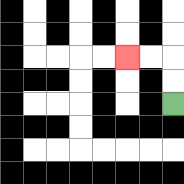{'start': '[7, 4]', 'end': '[5, 2]', 'path_directions': 'U,U,L,L', 'path_coordinates': '[[7, 4], [7, 3], [7, 2], [6, 2], [5, 2]]'}